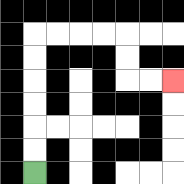{'start': '[1, 7]', 'end': '[7, 3]', 'path_directions': 'U,U,U,U,U,U,R,R,R,R,D,D,R,R', 'path_coordinates': '[[1, 7], [1, 6], [1, 5], [1, 4], [1, 3], [1, 2], [1, 1], [2, 1], [3, 1], [4, 1], [5, 1], [5, 2], [5, 3], [6, 3], [7, 3]]'}